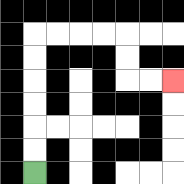{'start': '[1, 7]', 'end': '[7, 3]', 'path_directions': 'U,U,U,U,U,U,R,R,R,R,D,D,R,R', 'path_coordinates': '[[1, 7], [1, 6], [1, 5], [1, 4], [1, 3], [1, 2], [1, 1], [2, 1], [3, 1], [4, 1], [5, 1], [5, 2], [5, 3], [6, 3], [7, 3]]'}